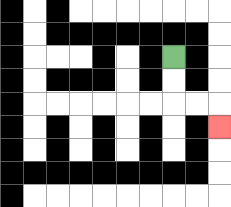{'start': '[7, 2]', 'end': '[9, 5]', 'path_directions': 'D,D,R,R,D', 'path_coordinates': '[[7, 2], [7, 3], [7, 4], [8, 4], [9, 4], [9, 5]]'}